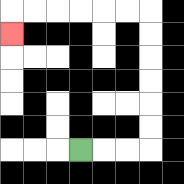{'start': '[3, 6]', 'end': '[0, 1]', 'path_directions': 'R,R,R,U,U,U,U,U,U,L,L,L,L,L,L,D', 'path_coordinates': '[[3, 6], [4, 6], [5, 6], [6, 6], [6, 5], [6, 4], [6, 3], [6, 2], [6, 1], [6, 0], [5, 0], [4, 0], [3, 0], [2, 0], [1, 0], [0, 0], [0, 1]]'}